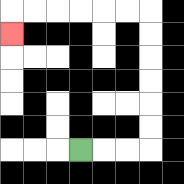{'start': '[3, 6]', 'end': '[0, 1]', 'path_directions': 'R,R,R,U,U,U,U,U,U,L,L,L,L,L,L,D', 'path_coordinates': '[[3, 6], [4, 6], [5, 6], [6, 6], [6, 5], [6, 4], [6, 3], [6, 2], [6, 1], [6, 0], [5, 0], [4, 0], [3, 0], [2, 0], [1, 0], [0, 0], [0, 1]]'}